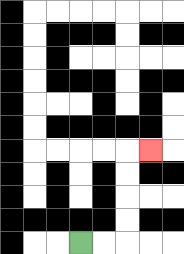{'start': '[3, 10]', 'end': '[6, 6]', 'path_directions': 'R,R,U,U,U,U,R', 'path_coordinates': '[[3, 10], [4, 10], [5, 10], [5, 9], [5, 8], [5, 7], [5, 6], [6, 6]]'}